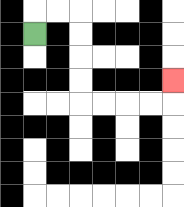{'start': '[1, 1]', 'end': '[7, 3]', 'path_directions': 'U,R,R,D,D,D,D,R,R,R,R,U', 'path_coordinates': '[[1, 1], [1, 0], [2, 0], [3, 0], [3, 1], [3, 2], [3, 3], [3, 4], [4, 4], [5, 4], [6, 4], [7, 4], [7, 3]]'}